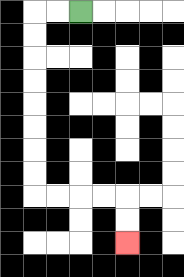{'start': '[3, 0]', 'end': '[5, 10]', 'path_directions': 'L,L,D,D,D,D,D,D,D,D,R,R,R,R,D,D', 'path_coordinates': '[[3, 0], [2, 0], [1, 0], [1, 1], [1, 2], [1, 3], [1, 4], [1, 5], [1, 6], [1, 7], [1, 8], [2, 8], [3, 8], [4, 8], [5, 8], [5, 9], [5, 10]]'}